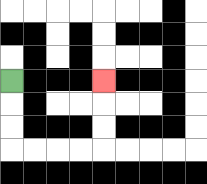{'start': '[0, 3]', 'end': '[4, 3]', 'path_directions': 'D,D,D,R,R,R,R,U,U,U', 'path_coordinates': '[[0, 3], [0, 4], [0, 5], [0, 6], [1, 6], [2, 6], [3, 6], [4, 6], [4, 5], [4, 4], [4, 3]]'}